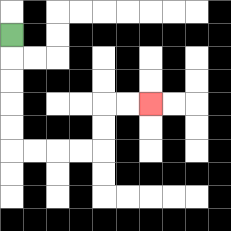{'start': '[0, 1]', 'end': '[6, 4]', 'path_directions': 'D,D,D,D,D,R,R,R,R,U,U,R,R', 'path_coordinates': '[[0, 1], [0, 2], [0, 3], [0, 4], [0, 5], [0, 6], [1, 6], [2, 6], [3, 6], [4, 6], [4, 5], [4, 4], [5, 4], [6, 4]]'}